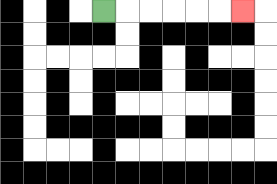{'start': '[4, 0]', 'end': '[10, 0]', 'path_directions': 'R,R,R,R,R,R', 'path_coordinates': '[[4, 0], [5, 0], [6, 0], [7, 0], [8, 0], [9, 0], [10, 0]]'}